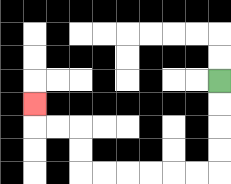{'start': '[9, 3]', 'end': '[1, 4]', 'path_directions': 'D,D,D,D,L,L,L,L,L,L,U,U,L,L,U', 'path_coordinates': '[[9, 3], [9, 4], [9, 5], [9, 6], [9, 7], [8, 7], [7, 7], [6, 7], [5, 7], [4, 7], [3, 7], [3, 6], [3, 5], [2, 5], [1, 5], [1, 4]]'}